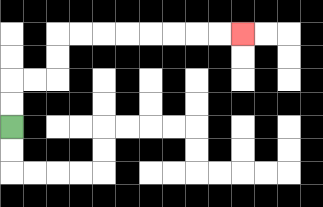{'start': '[0, 5]', 'end': '[10, 1]', 'path_directions': 'U,U,R,R,U,U,R,R,R,R,R,R,R,R', 'path_coordinates': '[[0, 5], [0, 4], [0, 3], [1, 3], [2, 3], [2, 2], [2, 1], [3, 1], [4, 1], [5, 1], [6, 1], [7, 1], [8, 1], [9, 1], [10, 1]]'}